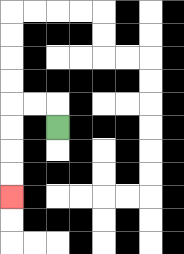{'start': '[2, 5]', 'end': '[0, 8]', 'path_directions': 'U,L,L,D,D,D,D', 'path_coordinates': '[[2, 5], [2, 4], [1, 4], [0, 4], [0, 5], [0, 6], [0, 7], [0, 8]]'}